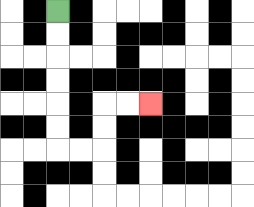{'start': '[2, 0]', 'end': '[6, 4]', 'path_directions': 'D,D,D,D,D,D,R,R,U,U,R,R', 'path_coordinates': '[[2, 0], [2, 1], [2, 2], [2, 3], [2, 4], [2, 5], [2, 6], [3, 6], [4, 6], [4, 5], [4, 4], [5, 4], [6, 4]]'}